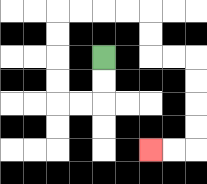{'start': '[4, 2]', 'end': '[6, 6]', 'path_directions': 'D,D,L,L,U,U,U,U,R,R,R,R,D,D,R,R,D,D,D,D,L,L', 'path_coordinates': '[[4, 2], [4, 3], [4, 4], [3, 4], [2, 4], [2, 3], [2, 2], [2, 1], [2, 0], [3, 0], [4, 0], [5, 0], [6, 0], [6, 1], [6, 2], [7, 2], [8, 2], [8, 3], [8, 4], [8, 5], [8, 6], [7, 6], [6, 6]]'}